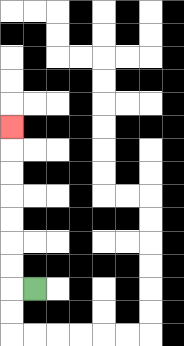{'start': '[1, 12]', 'end': '[0, 5]', 'path_directions': 'L,U,U,U,U,U,U,U', 'path_coordinates': '[[1, 12], [0, 12], [0, 11], [0, 10], [0, 9], [0, 8], [0, 7], [0, 6], [0, 5]]'}